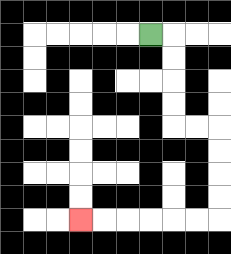{'start': '[6, 1]', 'end': '[3, 9]', 'path_directions': 'R,D,D,D,D,R,R,D,D,D,D,L,L,L,L,L,L', 'path_coordinates': '[[6, 1], [7, 1], [7, 2], [7, 3], [7, 4], [7, 5], [8, 5], [9, 5], [9, 6], [9, 7], [9, 8], [9, 9], [8, 9], [7, 9], [6, 9], [5, 9], [4, 9], [3, 9]]'}